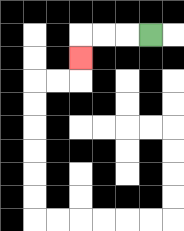{'start': '[6, 1]', 'end': '[3, 2]', 'path_directions': 'L,L,L,D', 'path_coordinates': '[[6, 1], [5, 1], [4, 1], [3, 1], [3, 2]]'}